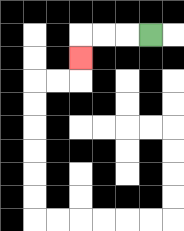{'start': '[6, 1]', 'end': '[3, 2]', 'path_directions': 'L,L,L,D', 'path_coordinates': '[[6, 1], [5, 1], [4, 1], [3, 1], [3, 2]]'}